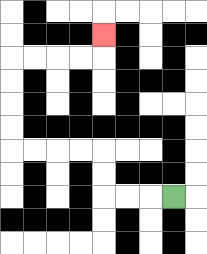{'start': '[7, 8]', 'end': '[4, 1]', 'path_directions': 'L,L,L,U,U,L,L,L,L,U,U,U,U,R,R,R,R,U', 'path_coordinates': '[[7, 8], [6, 8], [5, 8], [4, 8], [4, 7], [4, 6], [3, 6], [2, 6], [1, 6], [0, 6], [0, 5], [0, 4], [0, 3], [0, 2], [1, 2], [2, 2], [3, 2], [4, 2], [4, 1]]'}